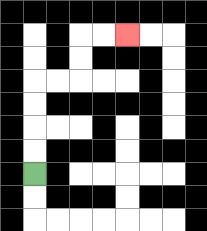{'start': '[1, 7]', 'end': '[5, 1]', 'path_directions': 'U,U,U,U,R,R,U,U,R,R', 'path_coordinates': '[[1, 7], [1, 6], [1, 5], [1, 4], [1, 3], [2, 3], [3, 3], [3, 2], [3, 1], [4, 1], [5, 1]]'}